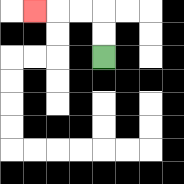{'start': '[4, 2]', 'end': '[1, 0]', 'path_directions': 'U,U,L,L,L', 'path_coordinates': '[[4, 2], [4, 1], [4, 0], [3, 0], [2, 0], [1, 0]]'}